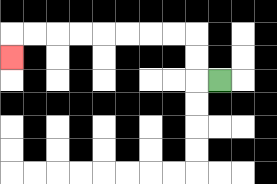{'start': '[9, 3]', 'end': '[0, 2]', 'path_directions': 'L,U,U,L,L,L,L,L,L,L,L,D', 'path_coordinates': '[[9, 3], [8, 3], [8, 2], [8, 1], [7, 1], [6, 1], [5, 1], [4, 1], [3, 1], [2, 1], [1, 1], [0, 1], [0, 2]]'}